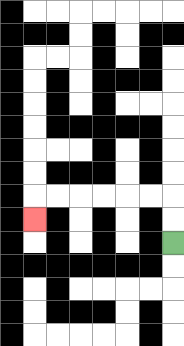{'start': '[7, 10]', 'end': '[1, 9]', 'path_directions': 'U,U,L,L,L,L,L,L,D', 'path_coordinates': '[[7, 10], [7, 9], [7, 8], [6, 8], [5, 8], [4, 8], [3, 8], [2, 8], [1, 8], [1, 9]]'}